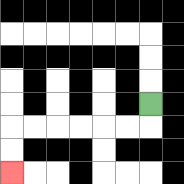{'start': '[6, 4]', 'end': '[0, 7]', 'path_directions': 'D,L,L,L,L,L,L,D,D', 'path_coordinates': '[[6, 4], [6, 5], [5, 5], [4, 5], [3, 5], [2, 5], [1, 5], [0, 5], [0, 6], [0, 7]]'}